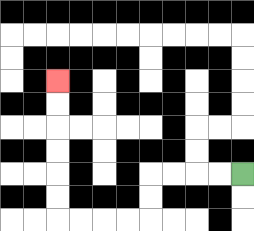{'start': '[10, 7]', 'end': '[2, 3]', 'path_directions': 'L,L,L,L,D,D,L,L,L,L,U,U,U,U,U,U', 'path_coordinates': '[[10, 7], [9, 7], [8, 7], [7, 7], [6, 7], [6, 8], [6, 9], [5, 9], [4, 9], [3, 9], [2, 9], [2, 8], [2, 7], [2, 6], [2, 5], [2, 4], [2, 3]]'}